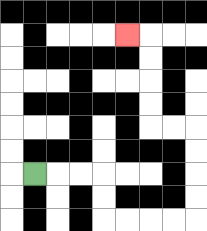{'start': '[1, 7]', 'end': '[5, 1]', 'path_directions': 'R,R,R,D,D,R,R,R,R,U,U,U,U,L,L,U,U,U,U,L', 'path_coordinates': '[[1, 7], [2, 7], [3, 7], [4, 7], [4, 8], [4, 9], [5, 9], [6, 9], [7, 9], [8, 9], [8, 8], [8, 7], [8, 6], [8, 5], [7, 5], [6, 5], [6, 4], [6, 3], [6, 2], [6, 1], [5, 1]]'}